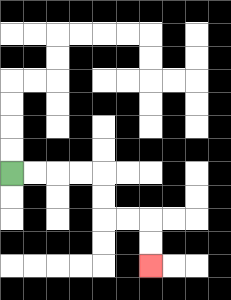{'start': '[0, 7]', 'end': '[6, 11]', 'path_directions': 'R,R,R,R,D,D,R,R,D,D', 'path_coordinates': '[[0, 7], [1, 7], [2, 7], [3, 7], [4, 7], [4, 8], [4, 9], [5, 9], [6, 9], [6, 10], [6, 11]]'}